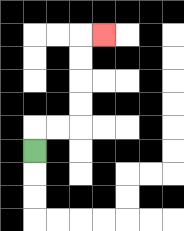{'start': '[1, 6]', 'end': '[4, 1]', 'path_directions': 'U,R,R,U,U,U,U,R', 'path_coordinates': '[[1, 6], [1, 5], [2, 5], [3, 5], [3, 4], [3, 3], [3, 2], [3, 1], [4, 1]]'}